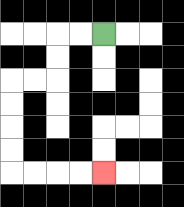{'start': '[4, 1]', 'end': '[4, 7]', 'path_directions': 'L,L,D,D,L,L,D,D,D,D,R,R,R,R', 'path_coordinates': '[[4, 1], [3, 1], [2, 1], [2, 2], [2, 3], [1, 3], [0, 3], [0, 4], [0, 5], [0, 6], [0, 7], [1, 7], [2, 7], [3, 7], [4, 7]]'}